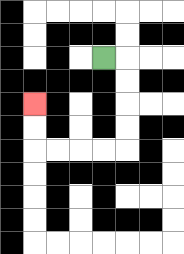{'start': '[4, 2]', 'end': '[1, 4]', 'path_directions': 'R,D,D,D,D,L,L,L,L,U,U', 'path_coordinates': '[[4, 2], [5, 2], [5, 3], [5, 4], [5, 5], [5, 6], [4, 6], [3, 6], [2, 6], [1, 6], [1, 5], [1, 4]]'}